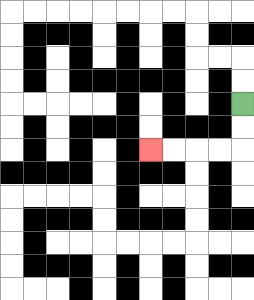{'start': '[10, 4]', 'end': '[6, 6]', 'path_directions': 'D,D,L,L,L,L', 'path_coordinates': '[[10, 4], [10, 5], [10, 6], [9, 6], [8, 6], [7, 6], [6, 6]]'}